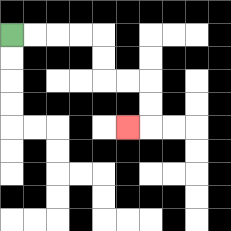{'start': '[0, 1]', 'end': '[5, 5]', 'path_directions': 'R,R,R,R,D,D,R,R,D,D,L', 'path_coordinates': '[[0, 1], [1, 1], [2, 1], [3, 1], [4, 1], [4, 2], [4, 3], [5, 3], [6, 3], [6, 4], [6, 5], [5, 5]]'}